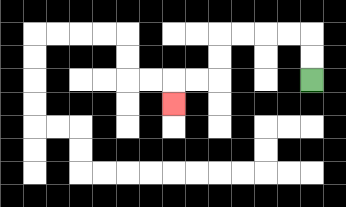{'start': '[13, 3]', 'end': '[7, 4]', 'path_directions': 'U,U,L,L,L,L,D,D,L,L,D', 'path_coordinates': '[[13, 3], [13, 2], [13, 1], [12, 1], [11, 1], [10, 1], [9, 1], [9, 2], [9, 3], [8, 3], [7, 3], [7, 4]]'}